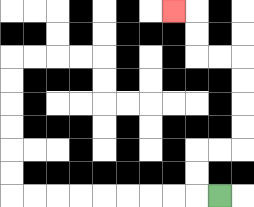{'start': '[9, 8]', 'end': '[7, 0]', 'path_directions': 'L,U,U,R,R,U,U,U,U,L,L,U,U,L', 'path_coordinates': '[[9, 8], [8, 8], [8, 7], [8, 6], [9, 6], [10, 6], [10, 5], [10, 4], [10, 3], [10, 2], [9, 2], [8, 2], [8, 1], [8, 0], [7, 0]]'}